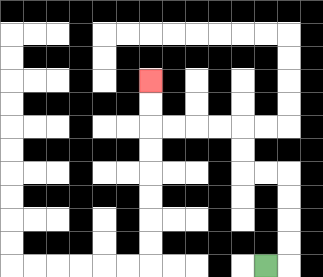{'start': '[11, 11]', 'end': '[6, 3]', 'path_directions': 'R,U,U,U,U,L,L,U,U,L,L,L,L,U,U', 'path_coordinates': '[[11, 11], [12, 11], [12, 10], [12, 9], [12, 8], [12, 7], [11, 7], [10, 7], [10, 6], [10, 5], [9, 5], [8, 5], [7, 5], [6, 5], [6, 4], [6, 3]]'}